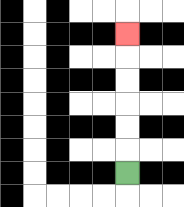{'start': '[5, 7]', 'end': '[5, 1]', 'path_directions': 'U,U,U,U,U,U', 'path_coordinates': '[[5, 7], [5, 6], [5, 5], [5, 4], [5, 3], [5, 2], [5, 1]]'}